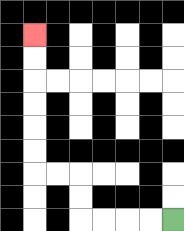{'start': '[7, 9]', 'end': '[1, 1]', 'path_directions': 'L,L,L,L,U,U,L,L,U,U,U,U,U,U', 'path_coordinates': '[[7, 9], [6, 9], [5, 9], [4, 9], [3, 9], [3, 8], [3, 7], [2, 7], [1, 7], [1, 6], [1, 5], [1, 4], [1, 3], [1, 2], [1, 1]]'}